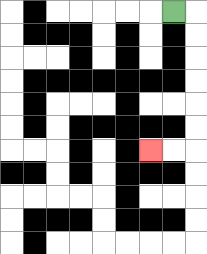{'start': '[7, 0]', 'end': '[6, 6]', 'path_directions': 'R,D,D,D,D,D,D,L,L', 'path_coordinates': '[[7, 0], [8, 0], [8, 1], [8, 2], [8, 3], [8, 4], [8, 5], [8, 6], [7, 6], [6, 6]]'}